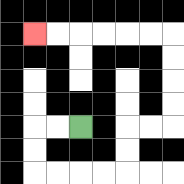{'start': '[3, 5]', 'end': '[1, 1]', 'path_directions': 'L,L,D,D,R,R,R,R,U,U,R,R,U,U,U,U,L,L,L,L,L,L', 'path_coordinates': '[[3, 5], [2, 5], [1, 5], [1, 6], [1, 7], [2, 7], [3, 7], [4, 7], [5, 7], [5, 6], [5, 5], [6, 5], [7, 5], [7, 4], [7, 3], [7, 2], [7, 1], [6, 1], [5, 1], [4, 1], [3, 1], [2, 1], [1, 1]]'}